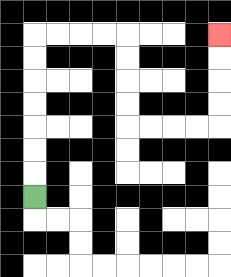{'start': '[1, 8]', 'end': '[9, 1]', 'path_directions': 'U,U,U,U,U,U,U,R,R,R,R,D,D,D,D,R,R,R,R,U,U,U,U', 'path_coordinates': '[[1, 8], [1, 7], [1, 6], [1, 5], [1, 4], [1, 3], [1, 2], [1, 1], [2, 1], [3, 1], [4, 1], [5, 1], [5, 2], [5, 3], [5, 4], [5, 5], [6, 5], [7, 5], [8, 5], [9, 5], [9, 4], [9, 3], [9, 2], [9, 1]]'}